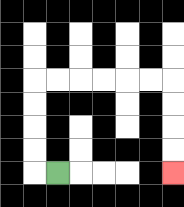{'start': '[2, 7]', 'end': '[7, 7]', 'path_directions': 'L,U,U,U,U,R,R,R,R,R,R,D,D,D,D', 'path_coordinates': '[[2, 7], [1, 7], [1, 6], [1, 5], [1, 4], [1, 3], [2, 3], [3, 3], [4, 3], [5, 3], [6, 3], [7, 3], [7, 4], [7, 5], [7, 6], [7, 7]]'}